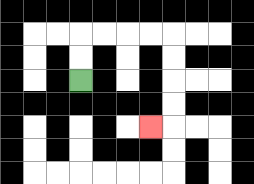{'start': '[3, 3]', 'end': '[6, 5]', 'path_directions': 'U,U,R,R,R,R,D,D,D,D,L', 'path_coordinates': '[[3, 3], [3, 2], [3, 1], [4, 1], [5, 1], [6, 1], [7, 1], [7, 2], [7, 3], [7, 4], [7, 5], [6, 5]]'}